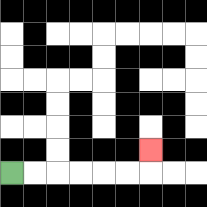{'start': '[0, 7]', 'end': '[6, 6]', 'path_directions': 'R,R,R,R,R,R,U', 'path_coordinates': '[[0, 7], [1, 7], [2, 7], [3, 7], [4, 7], [5, 7], [6, 7], [6, 6]]'}